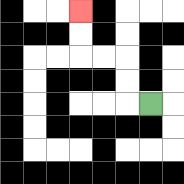{'start': '[6, 4]', 'end': '[3, 0]', 'path_directions': 'L,U,U,L,L,U,U', 'path_coordinates': '[[6, 4], [5, 4], [5, 3], [5, 2], [4, 2], [3, 2], [3, 1], [3, 0]]'}